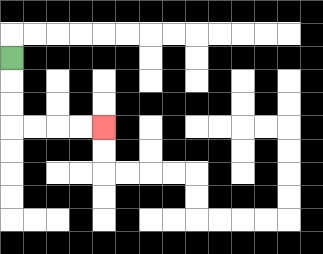{'start': '[0, 2]', 'end': '[4, 5]', 'path_directions': 'D,D,D,R,R,R,R', 'path_coordinates': '[[0, 2], [0, 3], [0, 4], [0, 5], [1, 5], [2, 5], [3, 5], [4, 5]]'}